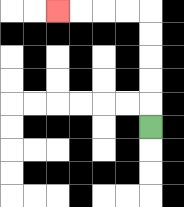{'start': '[6, 5]', 'end': '[2, 0]', 'path_directions': 'U,U,U,U,U,L,L,L,L', 'path_coordinates': '[[6, 5], [6, 4], [6, 3], [6, 2], [6, 1], [6, 0], [5, 0], [4, 0], [3, 0], [2, 0]]'}